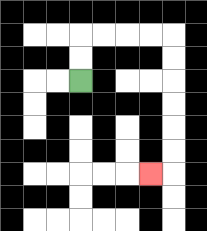{'start': '[3, 3]', 'end': '[6, 7]', 'path_directions': 'U,U,R,R,R,R,D,D,D,D,D,D,L', 'path_coordinates': '[[3, 3], [3, 2], [3, 1], [4, 1], [5, 1], [6, 1], [7, 1], [7, 2], [7, 3], [7, 4], [7, 5], [7, 6], [7, 7], [6, 7]]'}